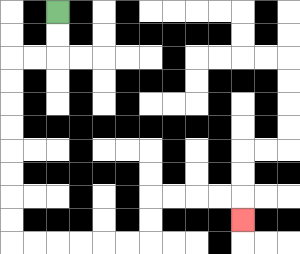{'start': '[2, 0]', 'end': '[10, 9]', 'path_directions': 'D,D,L,L,D,D,D,D,D,D,D,D,R,R,R,R,R,R,U,U,R,R,R,R,D', 'path_coordinates': '[[2, 0], [2, 1], [2, 2], [1, 2], [0, 2], [0, 3], [0, 4], [0, 5], [0, 6], [0, 7], [0, 8], [0, 9], [0, 10], [1, 10], [2, 10], [3, 10], [4, 10], [5, 10], [6, 10], [6, 9], [6, 8], [7, 8], [8, 8], [9, 8], [10, 8], [10, 9]]'}